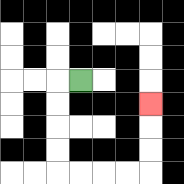{'start': '[3, 3]', 'end': '[6, 4]', 'path_directions': 'L,D,D,D,D,R,R,R,R,U,U,U', 'path_coordinates': '[[3, 3], [2, 3], [2, 4], [2, 5], [2, 6], [2, 7], [3, 7], [4, 7], [5, 7], [6, 7], [6, 6], [6, 5], [6, 4]]'}